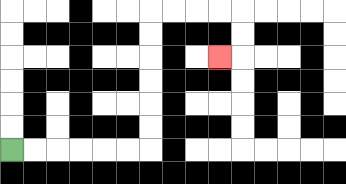{'start': '[0, 6]', 'end': '[9, 2]', 'path_directions': 'R,R,R,R,R,R,U,U,U,U,U,U,R,R,R,R,D,D,L', 'path_coordinates': '[[0, 6], [1, 6], [2, 6], [3, 6], [4, 6], [5, 6], [6, 6], [6, 5], [6, 4], [6, 3], [6, 2], [6, 1], [6, 0], [7, 0], [8, 0], [9, 0], [10, 0], [10, 1], [10, 2], [9, 2]]'}